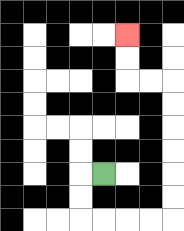{'start': '[4, 7]', 'end': '[5, 1]', 'path_directions': 'L,D,D,R,R,R,R,U,U,U,U,U,U,L,L,U,U', 'path_coordinates': '[[4, 7], [3, 7], [3, 8], [3, 9], [4, 9], [5, 9], [6, 9], [7, 9], [7, 8], [7, 7], [7, 6], [7, 5], [7, 4], [7, 3], [6, 3], [5, 3], [5, 2], [5, 1]]'}